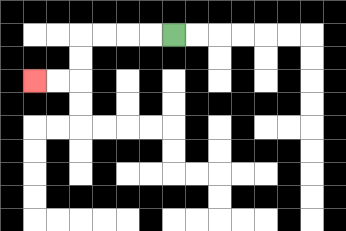{'start': '[7, 1]', 'end': '[1, 3]', 'path_directions': 'L,L,L,L,D,D,L,L', 'path_coordinates': '[[7, 1], [6, 1], [5, 1], [4, 1], [3, 1], [3, 2], [3, 3], [2, 3], [1, 3]]'}